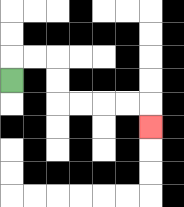{'start': '[0, 3]', 'end': '[6, 5]', 'path_directions': 'U,R,R,D,D,R,R,R,R,D', 'path_coordinates': '[[0, 3], [0, 2], [1, 2], [2, 2], [2, 3], [2, 4], [3, 4], [4, 4], [5, 4], [6, 4], [6, 5]]'}